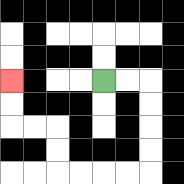{'start': '[4, 3]', 'end': '[0, 3]', 'path_directions': 'R,R,D,D,D,D,L,L,L,L,U,U,L,L,U,U', 'path_coordinates': '[[4, 3], [5, 3], [6, 3], [6, 4], [6, 5], [6, 6], [6, 7], [5, 7], [4, 7], [3, 7], [2, 7], [2, 6], [2, 5], [1, 5], [0, 5], [0, 4], [0, 3]]'}